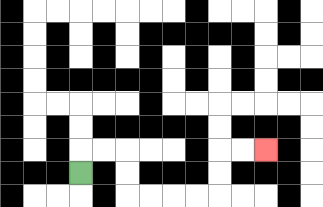{'start': '[3, 7]', 'end': '[11, 6]', 'path_directions': 'U,R,R,D,D,R,R,R,R,U,U,R,R', 'path_coordinates': '[[3, 7], [3, 6], [4, 6], [5, 6], [5, 7], [5, 8], [6, 8], [7, 8], [8, 8], [9, 8], [9, 7], [9, 6], [10, 6], [11, 6]]'}